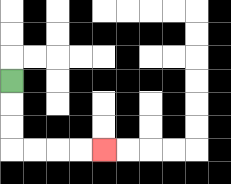{'start': '[0, 3]', 'end': '[4, 6]', 'path_directions': 'D,D,D,R,R,R,R', 'path_coordinates': '[[0, 3], [0, 4], [0, 5], [0, 6], [1, 6], [2, 6], [3, 6], [4, 6]]'}